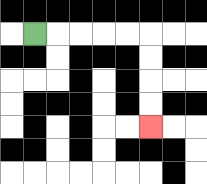{'start': '[1, 1]', 'end': '[6, 5]', 'path_directions': 'R,R,R,R,R,D,D,D,D', 'path_coordinates': '[[1, 1], [2, 1], [3, 1], [4, 1], [5, 1], [6, 1], [6, 2], [6, 3], [6, 4], [6, 5]]'}